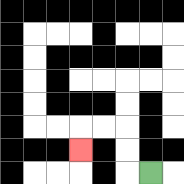{'start': '[6, 7]', 'end': '[3, 6]', 'path_directions': 'L,U,U,L,L,D', 'path_coordinates': '[[6, 7], [5, 7], [5, 6], [5, 5], [4, 5], [3, 5], [3, 6]]'}